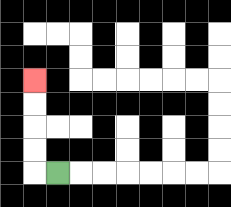{'start': '[2, 7]', 'end': '[1, 3]', 'path_directions': 'L,U,U,U,U', 'path_coordinates': '[[2, 7], [1, 7], [1, 6], [1, 5], [1, 4], [1, 3]]'}